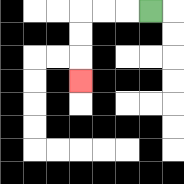{'start': '[6, 0]', 'end': '[3, 3]', 'path_directions': 'L,L,L,D,D,D', 'path_coordinates': '[[6, 0], [5, 0], [4, 0], [3, 0], [3, 1], [3, 2], [3, 3]]'}